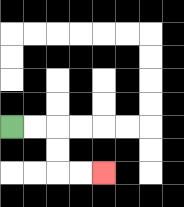{'start': '[0, 5]', 'end': '[4, 7]', 'path_directions': 'R,R,D,D,R,R', 'path_coordinates': '[[0, 5], [1, 5], [2, 5], [2, 6], [2, 7], [3, 7], [4, 7]]'}